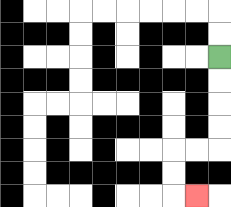{'start': '[9, 2]', 'end': '[8, 8]', 'path_directions': 'D,D,D,D,L,L,D,D,R', 'path_coordinates': '[[9, 2], [9, 3], [9, 4], [9, 5], [9, 6], [8, 6], [7, 6], [7, 7], [7, 8], [8, 8]]'}